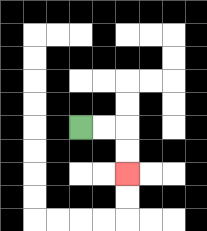{'start': '[3, 5]', 'end': '[5, 7]', 'path_directions': 'R,R,D,D', 'path_coordinates': '[[3, 5], [4, 5], [5, 5], [5, 6], [5, 7]]'}